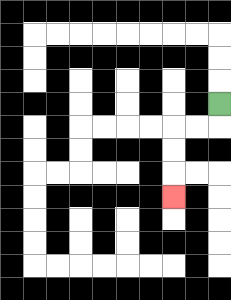{'start': '[9, 4]', 'end': '[7, 8]', 'path_directions': 'D,L,L,D,D,D', 'path_coordinates': '[[9, 4], [9, 5], [8, 5], [7, 5], [7, 6], [7, 7], [7, 8]]'}